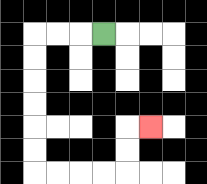{'start': '[4, 1]', 'end': '[6, 5]', 'path_directions': 'L,L,L,D,D,D,D,D,D,R,R,R,R,U,U,R', 'path_coordinates': '[[4, 1], [3, 1], [2, 1], [1, 1], [1, 2], [1, 3], [1, 4], [1, 5], [1, 6], [1, 7], [2, 7], [3, 7], [4, 7], [5, 7], [5, 6], [5, 5], [6, 5]]'}